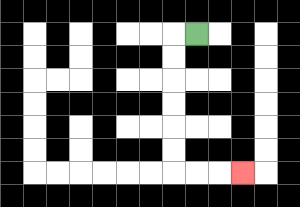{'start': '[8, 1]', 'end': '[10, 7]', 'path_directions': 'L,D,D,D,D,D,D,R,R,R', 'path_coordinates': '[[8, 1], [7, 1], [7, 2], [7, 3], [7, 4], [7, 5], [7, 6], [7, 7], [8, 7], [9, 7], [10, 7]]'}